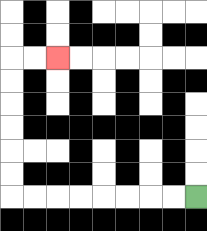{'start': '[8, 8]', 'end': '[2, 2]', 'path_directions': 'L,L,L,L,L,L,L,L,U,U,U,U,U,U,R,R', 'path_coordinates': '[[8, 8], [7, 8], [6, 8], [5, 8], [4, 8], [3, 8], [2, 8], [1, 8], [0, 8], [0, 7], [0, 6], [0, 5], [0, 4], [0, 3], [0, 2], [1, 2], [2, 2]]'}